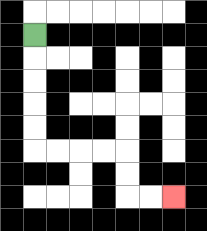{'start': '[1, 1]', 'end': '[7, 8]', 'path_directions': 'D,D,D,D,D,R,R,R,R,D,D,R,R', 'path_coordinates': '[[1, 1], [1, 2], [1, 3], [1, 4], [1, 5], [1, 6], [2, 6], [3, 6], [4, 6], [5, 6], [5, 7], [5, 8], [6, 8], [7, 8]]'}